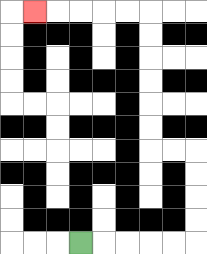{'start': '[3, 10]', 'end': '[1, 0]', 'path_directions': 'R,R,R,R,R,U,U,U,U,L,L,U,U,U,U,U,U,L,L,L,L,L', 'path_coordinates': '[[3, 10], [4, 10], [5, 10], [6, 10], [7, 10], [8, 10], [8, 9], [8, 8], [8, 7], [8, 6], [7, 6], [6, 6], [6, 5], [6, 4], [6, 3], [6, 2], [6, 1], [6, 0], [5, 0], [4, 0], [3, 0], [2, 0], [1, 0]]'}